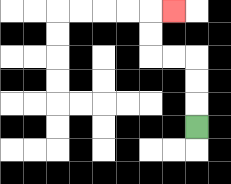{'start': '[8, 5]', 'end': '[7, 0]', 'path_directions': 'U,U,U,L,L,U,U,R', 'path_coordinates': '[[8, 5], [8, 4], [8, 3], [8, 2], [7, 2], [6, 2], [6, 1], [6, 0], [7, 0]]'}